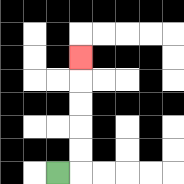{'start': '[2, 7]', 'end': '[3, 2]', 'path_directions': 'R,U,U,U,U,U', 'path_coordinates': '[[2, 7], [3, 7], [3, 6], [3, 5], [3, 4], [3, 3], [3, 2]]'}